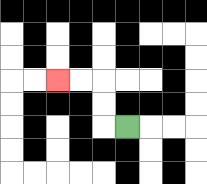{'start': '[5, 5]', 'end': '[2, 3]', 'path_directions': 'L,U,U,L,L', 'path_coordinates': '[[5, 5], [4, 5], [4, 4], [4, 3], [3, 3], [2, 3]]'}